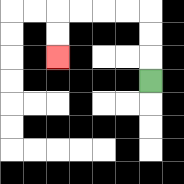{'start': '[6, 3]', 'end': '[2, 2]', 'path_directions': 'U,U,U,L,L,L,L,D,D', 'path_coordinates': '[[6, 3], [6, 2], [6, 1], [6, 0], [5, 0], [4, 0], [3, 0], [2, 0], [2, 1], [2, 2]]'}